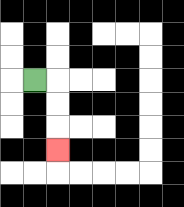{'start': '[1, 3]', 'end': '[2, 6]', 'path_directions': 'R,D,D,D', 'path_coordinates': '[[1, 3], [2, 3], [2, 4], [2, 5], [2, 6]]'}